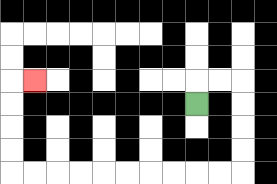{'start': '[8, 4]', 'end': '[1, 3]', 'path_directions': 'U,R,R,D,D,D,D,L,L,L,L,L,L,L,L,L,L,U,U,U,U,R', 'path_coordinates': '[[8, 4], [8, 3], [9, 3], [10, 3], [10, 4], [10, 5], [10, 6], [10, 7], [9, 7], [8, 7], [7, 7], [6, 7], [5, 7], [4, 7], [3, 7], [2, 7], [1, 7], [0, 7], [0, 6], [0, 5], [0, 4], [0, 3], [1, 3]]'}